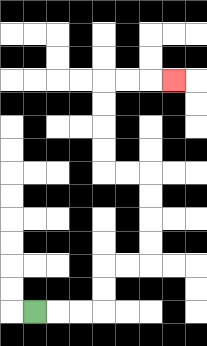{'start': '[1, 13]', 'end': '[7, 3]', 'path_directions': 'R,R,R,U,U,R,R,U,U,U,U,L,L,U,U,U,U,R,R,R', 'path_coordinates': '[[1, 13], [2, 13], [3, 13], [4, 13], [4, 12], [4, 11], [5, 11], [6, 11], [6, 10], [6, 9], [6, 8], [6, 7], [5, 7], [4, 7], [4, 6], [4, 5], [4, 4], [4, 3], [5, 3], [6, 3], [7, 3]]'}